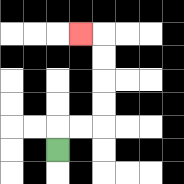{'start': '[2, 6]', 'end': '[3, 1]', 'path_directions': 'U,R,R,U,U,U,U,L', 'path_coordinates': '[[2, 6], [2, 5], [3, 5], [4, 5], [4, 4], [4, 3], [4, 2], [4, 1], [3, 1]]'}